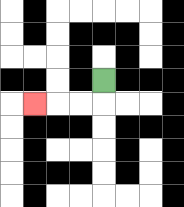{'start': '[4, 3]', 'end': '[1, 4]', 'path_directions': 'D,L,L,L', 'path_coordinates': '[[4, 3], [4, 4], [3, 4], [2, 4], [1, 4]]'}